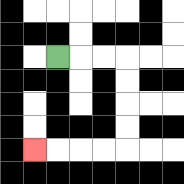{'start': '[2, 2]', 'end': '[1, 6]', 'path_directions': 'R,R,R,D,D,D,D,L,L,L,L', 'path_coordinates': '[[2, 2], [3, 2], [4, 2], [5, 2], [5, 3], [5, 4], [5, 5], [5, 6], [4, 6], [3, 6], [2, 6], [1, 6]]'}